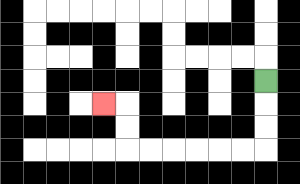{'start': '[11, 3]', 'end': '[4, 4]', 'path_directions': 'D,D,D,L,L,L,L,L,L,U,U,L', 'path_coordinates': '[[11, 3], [11, 4], [11, 5], [11, 6], [10, 6], [9, 6], [8, 6], [7, 6], [6, 6], [5, 6], [5, 5], [5, 4], [4, 4]]'}